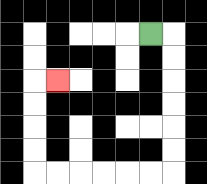{'start': '[6, 1]', 'end': '[2, 3]', 'path_directions': 'R,D,D,D,D,D,D,L,L,L,L,L,L,U,U,U,U,R', 'path_coordinates': '[[6, 1], [7, 1], [7, 2], [7, 3], [7, 4], [7, 5], [7, 6], [7, 7], [6, 7], [5, 7], [4, 7], [3, 7], [2, 7], [1, 7], [1, 6], [1, 5], [1, 4], [1, 3], [2, 3]]'}